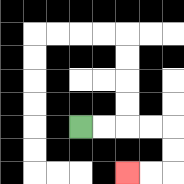{'start': '[3, 5]', 'end': '[5, 7]', 'path_directions': 'R,R,R,R,D,D,L,L', 'path_coordinates': '[[3, 5], [4, 5], [5, 5], [6, 5], [7, 5], [7, 6], [7, 7], [6, 7], [5, 7]]'}